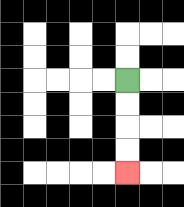{'start': '[5, 3]', 'end': '[5, 7]', 'path_directions': 'D,D,D,D', 'path_coordinates': '[[5, 3], [5, 4], [5, 5], [5, 6], [5, 7]]'}